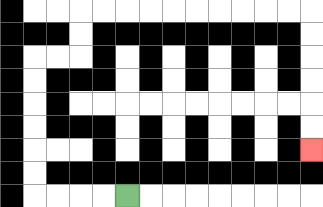{'start': '[5, 8]', 'end': '[13, 6]', 'path_directions': 'L,L,L,L,U,U,U,U,U,U,R,R,U,U,R,R,R,R,R,R,R,R,R,R,D,D,D,D,D,D', 'path_coordinates': '[[5, 8], [4, 8], [3, 8], [2, 8], [1, 8], [1, 7], [1, 6], [1, 5], [1, 4], [1, 3], [1, 2], [2, 2], [3, 2], [3, 1], [3, 0], [4, 0], [5, 0], [6, 0], [7, 0], [8, 0], [9, 0], [10, 0], [11, 0], [12, 0], [13, 0], [13, 1], [13, 2], [13, 3], [13, 4], [13, 5], [13, 6]]'}